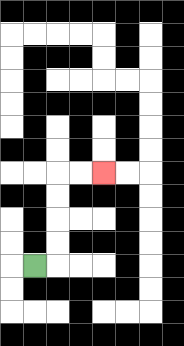{'start': '[1, 11]', 'end': '[4, 7]', 'path_directions': 'R,U,U,U,U,R,R', 'path_coordinates': '[[1, 11], [2, 11], [2, 10], [2, 9], [2, 8], [2, 7], [3, 7], [4, 7]]'}